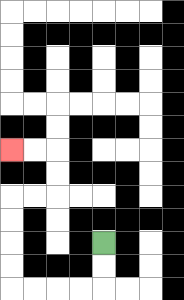{'start': '[4, 10]', 'end': '[0, 6]', 'path_directions': 'D,D,L,L,L,L,U,U,U,U,R,R,U,U,L,L', 'path_coordinates': '[[4, 10], [4, 11], [4, 12], [3, 12], [2, 12], [1, 12], [0, 12], [0, 11], [0, 10], [0, 9], [0, 8], [1, 8], [2, 8], [2, 7], [2, 6], [1, 6], [0, 6]]'}